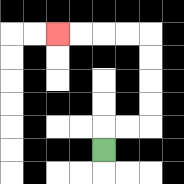{'start': '[4, 6]', 'end': '[2, 1]', 'path_directions': 'U,R,R,U,U,U,U,L,L,L,L', 'path_coordinates': '[[4, 6], [4, 5], [5, 5], [6, 5], [6, 4], [6, 3], [6, 2], [6, 1], [5, 1], [4, 1], [3, 1], [2, 1]]'}